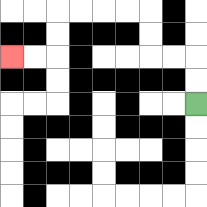{'start': '[8, 4]', 'end': '[0, 2]', 'path_directions': 'U,U,L,L,U,U,L,L,L,L,D,D,L,L', 'path_coordinates': '[[8, 4], [8, 3], [8, 2], [7, 2], [6, 2], [6, 1], [6, 0], [5, 0], [4, 0], [3, 0], [2, 0], [2, 1], [2, 2], [1, 2], [0, 2]]'}